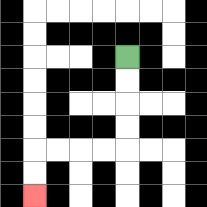{'start': '[5, 2]', 'end': '[1, 8]', 'path_directions': 'D,D,D,D,L,L,L,L,D,D', 'path_coordinates': '[[5, 2], [5, 3], [5, 4], [5, 5], [5, 6], [4, 6], [3, 6], [2, 6], [1, 6], [1, 7], [1, 8]]'}